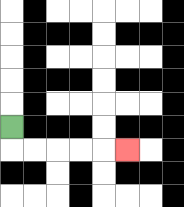{'start': '[0, 5]', 'end': '[5, 6]', 'path_directions': 'D,R,R,R,R,R', 'path_coordinates': '[[0, 5], [0, 6], [1, 6], [2, 6], [3, 6], [4, 6], [5, 6]]'}